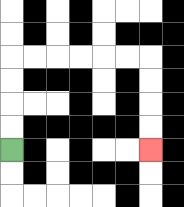{'start': '[0, 6]', 'end': '[6, 6]', 'path_directions': 'U,U,U,U,R,R,R,R,R,R,D,D,D,D', 'path_coordinates': '[[0, 6], [0, 5], [0, 4], [0, 3], [0, 2], [1, 2], [2, 2], [3, 2], [4, 2], [5, 2], [6, 2], [6, 3], [6, 4], [6, 5], [6, 6]]'}